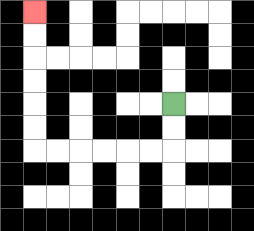{'start': '[7, 4]', 'end': '[1, 0]', 'path_directions': 'D,D,L,L,L,L,L,L,U,U,U,U,U,U', 'path_coordinates': '[[7, 4], [7, 5], [7, 6], [6, 6], [5, 6], [4, 6], [3, 6], [2, 6], [1, 6], [1, 5], [1, 4], [1, 3], [1, 2], [1, 1], [1, 0]]'}